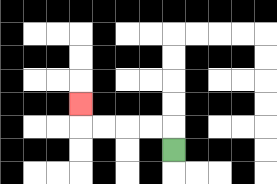{'start': '[7, 6]', 'end': '[3, 4]', 'path_directions': 'U,L,L,L,L,U', 'path_coordinates': '[[7, 6], [7, 5], [6, 5], [5, 5], [4, 5], [3, 5], [3, 4]]'}